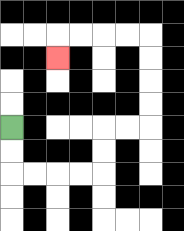{'start': '[0, 5]', 'end': '[2, 2]', 'path_directions': 'D,D,R,R,R,R,U,U,R,R,U,U,U,U,L,L,L,L,D', 'path_coordinates': '[[0, 5], [0, 6], [0, 7], [1, 7], [2, 7], [3, 7], [4, 7], [4, 6], [4, 5], [5, 5], [6, 5], [6, 4], [6, 3], [6, 2], [6, 1], [5, 1], [4, 1], [3, 1], [2, 1], [2, 2]]'}